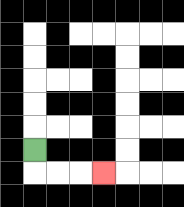{'start': '[1, 6]', 'end': '[4, 7]', 'path_directions': 'D,R,R,R', 'path_coordinates': '[[1, 6], [1, 7], [2, 7], [3, 7], [4, 7]]'}